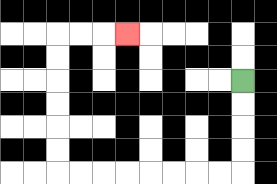{'start': '[10, 3]', 'end': '[5, 1]', 'path_directions': 'D,D,D,D,L,L,L,L,L,L,L,L,U,U,U,U,U,U,R,R,R', 'path_coordinates': '[[10, 3], [10, 4], [10, 5], [10, 6], [10, 7], [9, 7], [8, 7], [7, 7], [6, 7], [5, 7], [4, 7], [3, 7], [2, 7], [2, 6], [2, 5], [2, 4], [2, 3], [2, 2], [2, 1], [3, 1], [4, 1], [5, 1]]'}